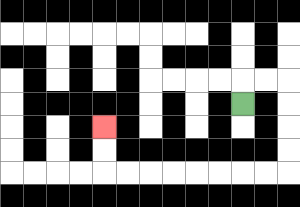{'start': '[10, 4]', 'end': '[4, 5]', 'path_directions': 'U,R,R,D,D,D,D,L,L,L,L,L,L,L,L,U,U', 'path_coordinates': '[[10, 4], [10, 3], [11, 3], [12, 3], [12, 4], [12, 5], [12, 6], [12, 7], [11, 7], [10, 7], [9, 7], [8, 7], [7, 7], [6, 7], [5, 7], [4, 7], [4, 6], [4, 5]]'}